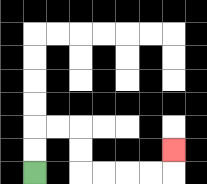{'start': '[1, 7]', 'end': '[7, 6]', 'path_directions': 'U,U,R,R,D,D,R,R,R,R,U', 'path_coordinates': '[[1, 7], [1, 6], [1, 5], [2, 5], [3, 5], [3, 6], [3, 7], [4, 7], [5, 7], [6, 7], [7, 7], [7, 6]]'}